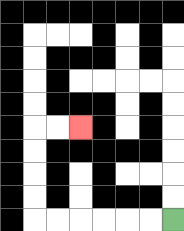{'start': '[7, 9]', 'end': '[3, 5]', 'path_directions': 'L,L,L,L,L,L,U,U,U,U,R,R', 'path_coordinates': '[[7, 9], [6, 9], [5, 9], [4, 9], [3, 9], [2, 9], [1, 9], [1, 8], [1, 7], [1, 6], [1, 5], [2, 5], [3, 5]]'}